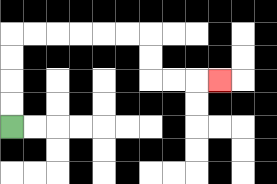{'start': '[0, 5]', 'end': '[9, 3]', 'path_directions': 'U,U,U,U,R,R,R,R,R,R,D,D,R,R,R', 'path_coordinates': '[[0, 5], [0, 4], [0, 3], [0, 2], [0, 1], [1, 1], [2, 1], [3, 1], [4, 1], [5, 1], [6, 1], [6, 2], [6, 3], [7, 3], [8, 3], [9, 3]]'}